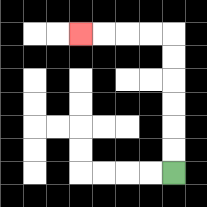{'start': '[7, 7]', 'end': '[3, 1]', 'path_directions': 'U,U,U,U,U,U,L,L,L,L', 'path_coordinates': '[[7, 7], [7, 6], [7, 5], [7, 4], [7, 3], [7, 2], [7, 1], [6, 1], [5, 1], [4, 1], [3, 1]]'}